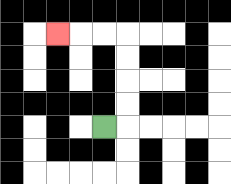{'start': '[4, 5]', 'end': '[2, 1]', 'path_directions': 'R,U,U,U,U,L,L,L', 'path_coordinates': '[[4, 5], [5, 5], [5, 4], [5, 3], [5, 2], [5, 1], [4, 1], [3, 1], [2, 1]]'}